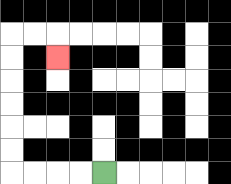{'start': '[4, 7]', 'end': '[2, 2]', 'path_directions': 'L,L,L,L,U,U,U,U,U,U,R,R,D', 'path_coordinates': '[[4, 7], [3, 7], [2, 7], [1, 7], [0, 7], [0, 6], [0, 5], [0, 4], [0, 3], [0, 2], [0, 1], [1, 1], [2, 1], [2, 2]]'}